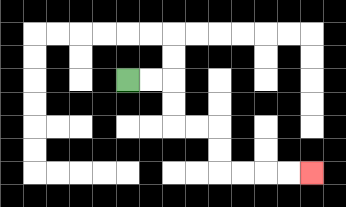{'start': '[5, 3]', 'end': '[13, 7]', 'path_directions': 'R,R,D,D,R,R,D,D,R,R,R,R', 'path_coordinates': '[[5, 3], [6, 3], [7, 3], [7, 4], [7, 5], [8, 5], [9, 5], [9, 6], [9, 7], [10, 7], [11, 7], [12, 7], [13, 7]]'}